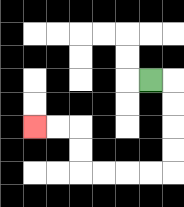{'start': '[6, 3]', 'end': '[1, 5]', 'path_directions': 'R,D,D,D,D,L,L,L,L,U,U,L,L', 'path_coordinates': '[[6, 3], [7, 3], [7, 4], [7, 5], [7, 6], [7, 7], [6, 7], [5, 7], [4, 7], [3, 7], [3, 6], [3, 5], [2, 5], [1, 5]]'}